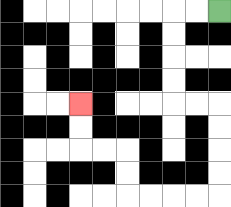{'start': '[9, 0]', 'end': '[3, 4]', 'path_directions': 'L,L,D,D,D,D,R,R,D,D,D,D,L,L,L,L,U,U,L,L,U,U', 'path_coordinates': '[[9, 0], [8, 0], [7, 0], [7, 1], [7, 2], [7, 3], [7, 4], [8, 4], [9, 4], [9, 5], [9, 6], [9, 7], [9, 8], [8, 8], [7, 8], [6, 8], [5, 8], [5, 7], [5, 6], [4, 6], [3, 6], [3, 5], [3, 4]]'}